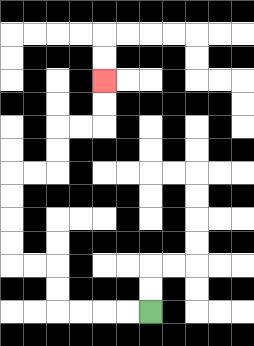{'start': '[6, 13]', 'end': '[4, 3]', 'path_directions': 'L,L,L,L,U,U,L,L,U,U,U,U,R,R,U,U,R,R,U,U', 'path_coordinates': '[[6, 13], [5, 13], [4, 13], [3, 13], [2, 13], [2, 12], [2, 11], [1, 11], [0, 11], [0, 10], [0, 9], [0, 8], [0, 7], [1, 7], [2, 7], [2, 6], [2, 5], [3, 5], [4, 5], [4, 4], [4, 3]]'}